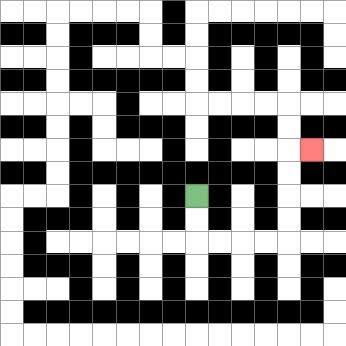{'start': '[8, 8]', 'end': '[13, 6]', 'path_directions': 'D,D,R,R,R,R,U,U,U,U,R', 'path_coordinates': '[[8, 8], [8, 9], [8, 10], [9, 10], [10, 10], [11, 10], [12, 10], [12, 9], [12, 8], [12, 7], [12, 6], [13, 6]]'}